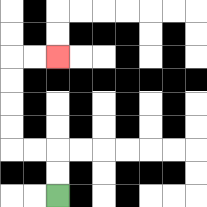{'start': '[2, 8]', 'end': '[2, 2]', 'path_directions': 'U,U,L,L,U,U,U,U,R,R', 'path_coordinates': '[[2, 8], [2, 7], [2, 6], [1, 6], [0, 6], [0, 5], [0, 4], [0, 3], [0, 2], [1, 2], [2, 2]]'}